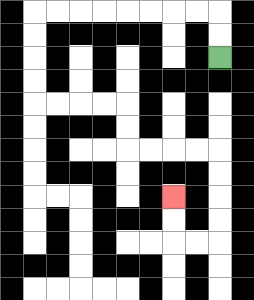{'start': '[9, 2]', 'end': '[7, 8]', 'path_directions': 'U,U,L,L,L,L,L,L,L,L,D,D,D,D,R,R,R,R,D,D,R,R,R,R,D,D,D,D,L,L,U,U', 'path_coordinates': '[[9, 2], [9, 1], [9, 0], [8, 0], [7, 0], [6, 0], [5, 0], [4, 0], [3, 0], [2, 0], [1, 0], [1, 1], [1, 2], [1, 3], [1, 4], [2, 4], [3, 4], [4, 4], [5, 4], [5, 5], [5, 6], [6, 6], [7, 6], [8, 6], [9, 6], [9, 7], [9, 8], [9, 9], [9, 10], [8, 10], [7, 10], [7, 9], [7, 8]]'}